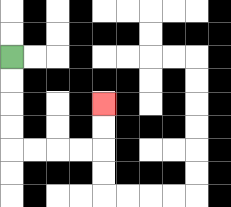{'start': '[0, 2]', 'end': '[4, 4]', 'path_directions': 'D,D,D,D,R,R,R,R,U,U', 'path_coordinates': '[[0, 2], [0, 3], [0, 4], [0, 5], [0, 6], [1, 6], [2, 6], [3, 6], [4, 6], [4, 5], [4, 4]]'}